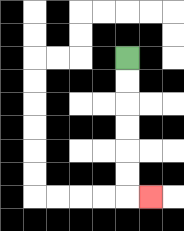{'start': '[5, 2]', 'end': '[6, 8]', 'path_directions': 'D,D,D,D,D,D,R', 'path_coordinates': '[[5, 2], [5, 3], [5, 4], [5, 5], [5, 6], [5, 7], [5, 8], [6, 8]]'}